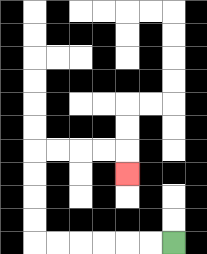{'start': '[7, 10]', 'end': '[5, 7]', 'path_directions': 'L,L,L,L,L,L,U,U,U,U,R,R,R,R,D', 'path_coordinates': '[[7, 10], [6, 10], [5, 10], [4, 10], [3, 10], [2, 10], [1, 10], [1, 9], [1, 8], [1, 7], [1, 6], [2, 6], [3, 6], [4, 6], [5, 6], [5, 7]]'}